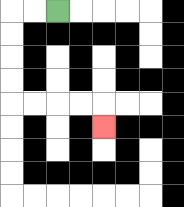{'start': '[2, 0]', 'end': '[4, 5]', 'path_directions': 'L,L,D,D,D,D,R,R,R,R,D', 'path_coordinates': '[[2, 0], [1, 0], [0, 0], [0, 1], [0, 2], [0, 3], [0, 4], [1, 4], [2, 4], [3, 4], [4, 4], [4, 5]]'}